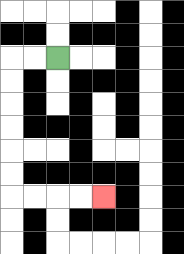{'start': '[2, 2]', 'end': '[4, 8]', 'path_directions': 'L,L,D,D,D,D,D,D,R,R,R,R', 'path_coordinates': '[[2, 2], [1, 2], [0, 2], [0, 3], [0, 4], [0, 5], [0, 6], [0, 7], [0, 8], [1, 8], [2, 8], [3, 8], [4, 8]]'}